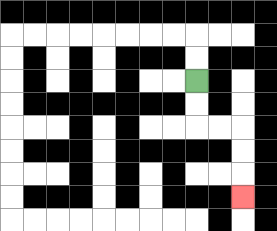{'start': '[8, 3]', 'end': '[10, 8]', 'path_directions': 'D,D,R,R,D,D,D', 'path_coordinates': '[[8, 3], [8, 4], [8, 5], [9, 5], [10, 5], [10, 6], [10, 7], [10, 8]]'}